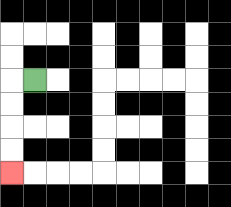{'start': '[1, 3]', 'end': '[0, 7]', 'path_directions': 'L,D,D,D,D', 'path_coordinates': '[[1, 3], [0, 3], [0, 4], [0, 5], [0, 6], [0, 7]]'}